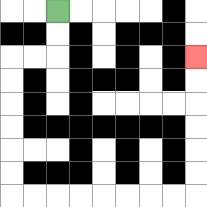{'start': '[2, 0]', 'end': '[8, 2]', 'path_directions': 'D,D,L,L,D,D,D,D,D,D,R,R,R,R,R,R,R,R,U,U,U,U,U,U', 'path_coordinates': '[[2, 0], [2, 1], [2, 2], [1, 2], [0, 2], [0, 3], [0, 4], [0, 5], [0, 6], [0, 7], [0, 8], [1, 8], [2, 8], [3, 8], [4, 8], [5, 8], [6, 8], [7, 8], [8, 8], [8, 7], [8, 6], [8, 5], [8, 4], [8, 3], [8, 2]]'}